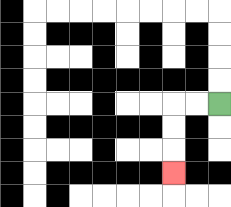{'start': '[9, 4]', 'end': '[7, 7]', 'path_directions': 'L,L,D,D,D', 'path_coordinates': '[[9, 4], [8, 4], [7, 4], [7, 5], [7, 6], [7, 7]]'}